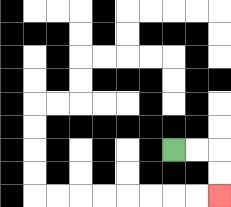{'start': '[7, 6]', 'end': '[9, 8]', 'path_directions': 'R,R,D,D', 'path_coordinates': '[[7, 6], [8, 6], [9, 6], [9, 7], [9, 8]]'}